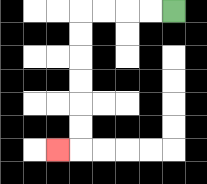{'start': '[7, 0]', 'end': '[2, 6]', 'path_directions': 'L,L,L,L,D,D,D,D,D,D,L', 'path_coordinates': '[[7, 0], [6, 0], [5, 0], [4, 0], [3, 0], [3, 1], [3, 2], [3, 3], [3, 4], [3, 5], [3, 6], [2, 6]]'}